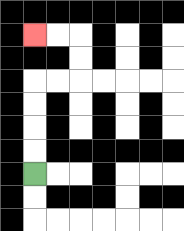{'start': '[1, 7]', 'end': '[1, 1]', 'path_directions': 'U,U,U,U,R,R,U,U,L,L', 'path_coordinates': '[[1, 7], [1, 6], [1, 5], [1, 4], [1, 3], [2, 3], [3, 3], [3, 2], [3, 1], [2, 1], [1, 1]]'}